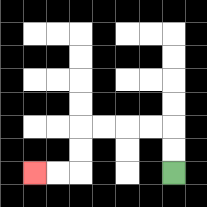{'start': '[7, 7]', 'end': '[1, 7]', 'path_directions': 'U,U,L,L,L,L,D,D,L,L', 'path_coordinates': '[[7, 7], [7, 6], [7, 5], [6, 5], [5, 5], [4, 5], [3, 5], [3, 6], [3, 7], [2, 7], [1, 7]]'}